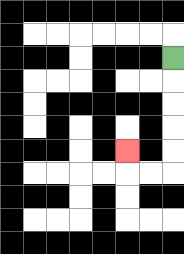{'start': '[7, 2]', 'end': '[5, 6]', 'path_directions': 'D,D,D,D,D,L,L,U', 'path_coordinates': '[[7, 2], [7, 3], [7, 4], [7, 5], [7, 6], [7, 7], [6, 7], [5, 7], [5, 6]]'}